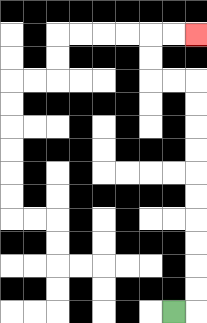{'start': '[7, 13]', 'end': '[8, 1]', 'path_directions': 'R,U,U,U,U,U,U,U,U,U,U,L,L,U,U,R,R', 'path_coordinates': '[[7, 13], [8, 13], [8, 12], [8, 11], [8, 10], [8, 9], [8, 8], [8, 7], [8, 6], [8, 5], [8, 4], [8, 3], [7, 3], [6, 3], [6, 2], [6, 1], [7, 1], [8, 1]]'}